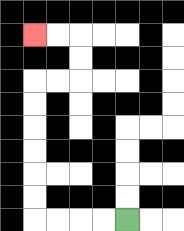{'start': '[5, 9]', 'end': '[1, 1]', 'path_directions': 'L,L,L,L,U,U,U,U,U,U,R,R,U,U,L,L', 'path_coordinates': '[[5, 9], [4, 9], [3, 9], [2, 9], [1, 9], [1, 8], [1, 7], [1, 6], [1, 5], [1, 4], [1, 3], [2, 3], [3, 3], [3, 2], [3, 1], [2, 1], [1, 1]]'}